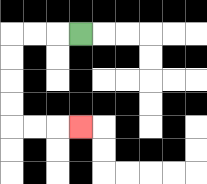{'start': '[3, 1]', 'end': '[3, 5]', 'path_directions': 'L,L,L,D,D,D,D,R,R,R', 'path_coordinates': '[[3, 1], [2, 1], [1, 1], [0, 1], [0, 2], [0, 3], [0, 4], [0, 5], [1, 5], [2, 5], [3, 5]]'}